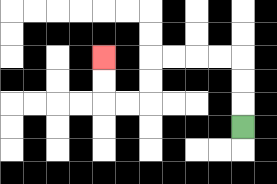{'start': '[10, 5]', 'end': '[4, 2]', 'path_directions': 'U,U,U,L,L,L,L,D,D,L,L,U,U', 'path_coordinates': '[[10, 5], [10, 4], [10, 3], [10, 2], [9, 2], [8, 2], [7, 2], [6, 2], [6, 3], [6, 4], [5, 4], [4, 4], [4, 3], [4, 2]]'}